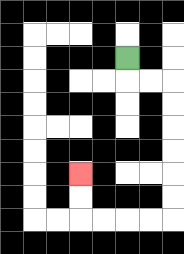{'start': '[5, 2]', 'end': '[3, 7]', 'path_directions': 'D,R,R,D,D,D,D,D,D,L,L,L,L,U,U', 'path_coordinates': '[[5, 2], [5, 3], [6, 3], [7, 3], [7, 4], [7, 5], [7, 6], [7, 7], [7, 8], [7, 9], [6, 9], [5, 9], [4, 9], [3, 9], [3, 8], [3, 7]]'}